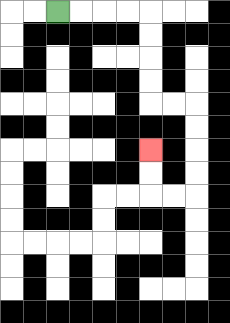{'start': '[2, 0]', 'end': '[6, 6]', 'path_directions': 'R,R,R,R,D,D,D,D,R,R,D,D,D,D,L,L,U,U', 'path_coordinates': '[[2, 0], [3, 0], [4, 0], [5, 0], [6, 0], [6, 1], [6, 2], [6, 3], [6, 4], [7, 4], [8, 4], [8, 5], [8, 6], [8, 7], [8, 8], [7, 8], [6, 8], [6, 7], [6, 6]]'}